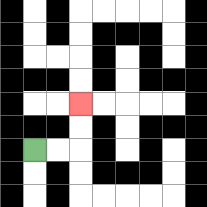{'start': '[1, 6]', 'end': '[3, 4]', 'path_directions': 'R,R,U,U', 'path_coordinates': '[[1, 6], [2, 6], [3, 6], [3, 5], [3, 4]]'}